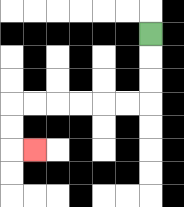{'start': '[6, 1]', 'end': '[1, 6]', 'path_directions': 'D,D,D,L,L,L,L,L,L,D,D,R', 'path_coordinates': '[[6, 1], [6, 2], [6, 3], [6, 4], [5, 4], [4, 4], [3, 4], [2, 4], [1, 4], [0, 4], [0, 5], [0, 6], [1, 6]]'}